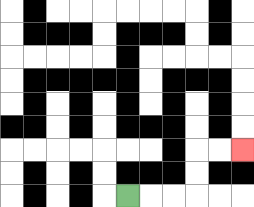{'start': '[5, 8]', 'end': '[10, 6]', 'path_directions': 'R,R,R,U,U,R,R', 'path_coordinates': '[[5, 8], [6, 8], [7, 8], [8, 8], [8, 7], [8, 6], [9, 6], [10, 6]]'}